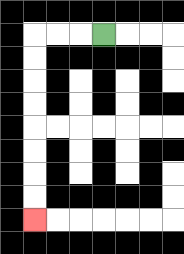{'start': '[4, 1]', 'end': '[1, 9]', 'path_directions': 'L,L,L,D,D,D,D,D,D,D,D', 'path_coordinates': '[[4, 1], [3, 1], [2, 1], [1, 1], [1, 2], [1, 3], [1, 4], [1, 5], [1, 6], [1, 7], [1, 8], [1, 9]]'}